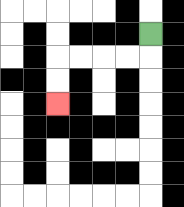{'start': '[6, 1]', 'end': '[2, 4]', 'path_directions': 'D,L,L,L,L,D,D', 'path_coordinates': '[[6, 1], [6, 2], [5, 2], [4, 2], [3, 2], [2, 2], [2, 3], [2, 4]]'}